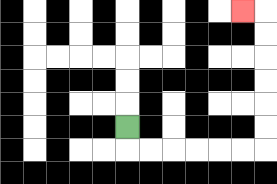{'start': '[5, 5]', 'end': '[10, 0]', 'path_directions': 'D,R,R,R,R,R,R,U,U,U,U,U,U,L', 'path_coordinates': '[[5, 5], [5, 6], [6, 6], [7, 6], [8, 6], [9, 6], [10, 6], [11, 6], [11, 5], [11, 4], [11, 3], [11, 2], [11, 1], [11, 0], [10, 0]]'}